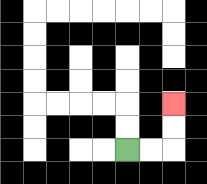{'start': '[5, 6]', 'end': '[7, 4]', 'path_directions': 'R,R,U,U', 'path_coordinates': '[[5, 6], [6, 6], [7, 6], [7, 5], [7, 4]]'}